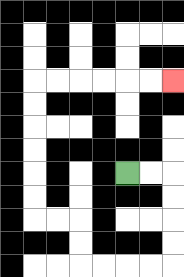{'start': '[5, 7]', 'end': '[7, 3]', 'path_directions': 'R,R,D,D,D,D,L,L,L,L,U,U,L,L,U,U,U,U,U,U,R,R,R,R,R,R', 'path_coordinates': '[[5, 7], [6, 7], [7, 7], [7, 8], [7, 9], [7, 10], [7, 11], [6, 11], [5, 11], [4, 11], [3, 11], [3, 10], [3, 9], [2, 9], [1, 9], [1, 8], [1, 7], [1, 6], [1, 5], [1, 4], [1, 3], [2, 3], [3, 3], [4, 3], [5, 3], [6, 3], [7, 3]]'}